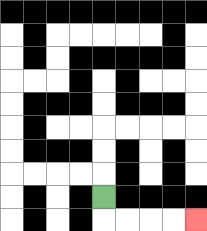{'start': '[4, 8]', 'end': '[8, 9]', 'path_directions': 'D,R,R,R,R', 'path_coordinates': '[[4, 8], [4, 9], [5, 9], [6, 9], [7, 9], [8, 9]]'}